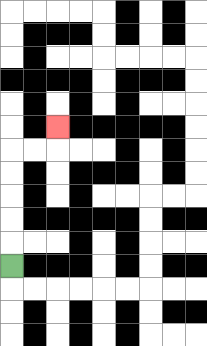{'start': '[0, 11]', 'end': '[2, 5]', 'path_directions': 'U,U,U,U,U,R,R,U', 'path_coordinates': '[[0, 11], [0, 10], [0, 9], [0, 8], [0, 7], [0, 6], [1, 6], [2, 6], [2, 5]]'}